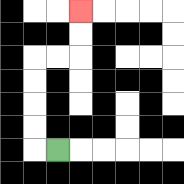{'start': '[2, 6]', 'end': '[3, 0]', 'path_directions': 'L,U,U,U,U,R,R,U,U', 'path_coordinates': '[[2, 6], [1, 6], [1, 5], [1, 4], [1, 3], [1, 2], [2, 2], [3, 2], [3, 1], [3, 0]]'}